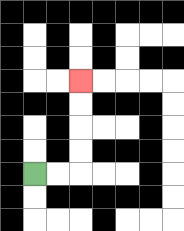{'start': '[1, 7]', 'end': '[3, 3]', 'path_directions': 'R,R,U,U,U,U', 'path_coordinates': '[[1, 7], [2, 7], [3, 7], [3, 6], [3, 5], [3, 4], [3, 3]]'}